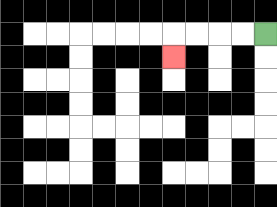{'start': '[11, 1]', 'end': '[7, 2]', 'path_directions': 'L,L,L,L,D', 'path_coordinates': '[[11, 1], [10, 1], [9, 1], [8, 1], [7, 1], [7, 2]]'}